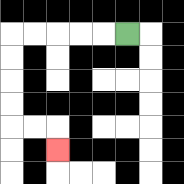{'start': '[5, 1]', 'end': '[2, 6]', 'path_directions': 'L,L,L,L,L,D,D,D,D,R,R,D', 'path_coordinates': '[[5, 1], [4, 1], [3, 1], [2, 1], [1, 1], [0, 1], [0, 2], [0, 3], [0, 4], [0, 5], [1, 5], [2, 5], [2, 6]]'}